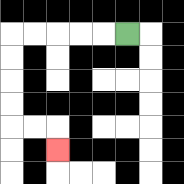{'start': '[5, 1]', 'end': '[2, 6]', 'path_directions': 'L,L,L,L,L,D,D,D,D,R,R,D', 'path_coordinates': '[[5, 1], [4, 1], [3, 1], [2, 1], [1, 1], [0, 1], [0, 2], [0, 3], [0, 4], [0, 5], [1, 5], [2, 5], [2, 6]]'}